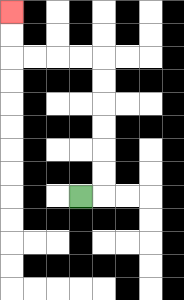{'start': '[3, 8]', 'end': '[0, 0]', 'path_directions': 'R,U,U,U,U,U,U,L,L,L,L,U,U', 'path_coordinates': '[[3, 8], [4, 8], [4, 7], [4, 6], [4, 5], [4, 4], [4, 3], [4, 2], [3, 2], [2, 2], [1, 2], [0, 2], [0, 1], [0, 0]]'}